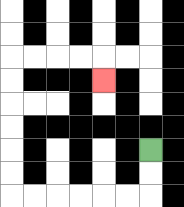{'start': '[6, 6]', 'end': '[4, 3]', 'path_directions': 'D,D,L,L,L,L,L,L,U,U,U,U,U,U,R,R,R,R,D', 'path_coordinates': '[[6, 6], [6, 7], [6, 8], [5, 8], [4, 8], [3, 8], [2, 8], [1, 8], [0, 8], [0, 7], [0, 6], [0, 5], [0, 4], [0, 3], [0, 2], [1, 2], [2, 2], [3, 2], [4, 2], [4, 3]]'}